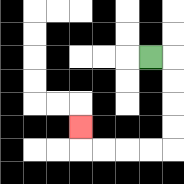{'start': '[6, 2]', 'end': '[3, 5]', 'path_directions': 'R,D,D,D,D,L,L,L,L,U', 'path_coordinates': '[[6, 2], [7, 2], [7, 3], [7, 4], [7, 5], [7, 6], [6, 6], [5, 6], [4, 6], [3, 6], [3, 5]]'}